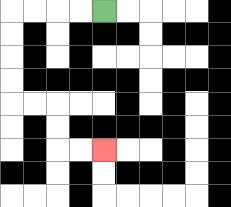{'start': '[4, 0]', 'end': '[4, 6]', 'path_directions': 'L,L,L,L,D,D,D,D,R,R,D,D,R,R', 'path_coordinates': '[[4, 0], [3, 0], [2, 0], [1, 0], [0, 0], [0, 1], [0, 2], [0, 3], [0, 4], [1, 4], [2, 4], [2, 5], [2, 6], [3, 6], [4, 6]]'}